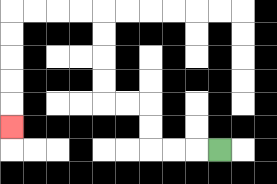{'start': '[9, 6]', 'end': '[0, 5]', 'path_directions': 'L,L,L,U,U,L,L,U,U,U,U,L,L,L,L,D,D,D,D,D', 'path_coordinates': '[[9, 6], [8, 6], [7, 6], [6, 6], [6, 5], [6, 4], [5, 4], [4, 4], [4, 3], [4, 2], [4, 1], [4, 0], [3, 0], [2, 0], [1, 0], [0, 0], [0, 1], [0, 2], [0, 3], [0, 4], [0, 5]]'}